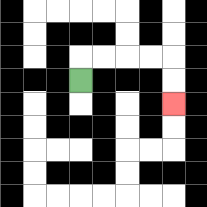{'start': '[3, 3]', 'end': '[7, 4]', 'path_directions': 'U,R,R,R,R,D,D', 'path_coordinates': '[[3, 3], [3, 2], [4, 2], [5, 2], [6, 2], [7, 2], [7, 3], [7, 4]]'}